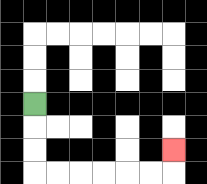{'start': '[1, 4]', 'end': '[7, 6]', 'path_directions': 'D,D,D,R,R,R,R,R,R,U', 'path_coordinates': '[[1, 4], [1, 5], [1, 6], [1, 7], [2, 7], [3, 7], [4, 7], [5, 7], [6, 7], [7, 7], [7, 6]]'}